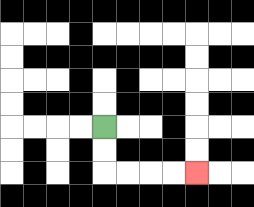{'start': '[4, 5]', 'end': '[8, 7]', 'path_directions': 'D,D,R,R,R,R', 'path_coordinates': '[[4, 5], [4, 6], [4, 7], [5, 7], [6, 7], [7, 7], [8, 7]]'}